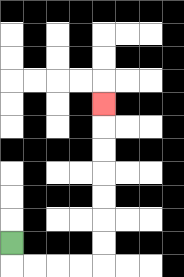{'start': '[0, 10]', 'end': '[4, 4]', 'path_directions': 'D,R,R,R,R,U,U,U,U,U,U,U', 'path_coordinates': '[[0, 10], [0, 11], [1, 11], [2, 11], [3, 11], [4, 11], [4, 10], [4, 9], [4, 8], [4, 7], [4, 6], [4, 5], [4, 4]]'}